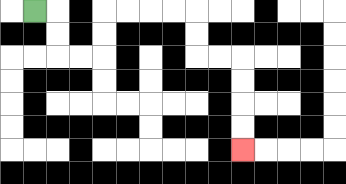{'start': '[1, 0]', 'end': '[10, 6]', 'path_directions': 'R,D,D,R,R,U,U,R,R,R,R,D,D,R,R,D,D,D,D', 'path_coordinates': '[[1, 0], [2, 0], [2, 1], [2, 2], [3, 2], [4, 2], [4, 1], [4, 0], [5, 0], [6, 0], [7, 0], [8, 0], [8, 1], [8, 2], [9, 2], [10, 2], [10, 3], [10, 4], [10, 5], [10, 6]]'}